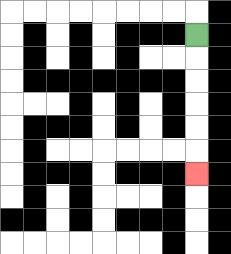{'start': '[8, 1]', 'end': '[8, 7]', 'path_directions': 'D,D,D,D,D,D', 'path_coordinates': '[[8, 1], [8, 2], [8, 3], [8, 4], [8, 5], [8, 6], [8, 7]]'}